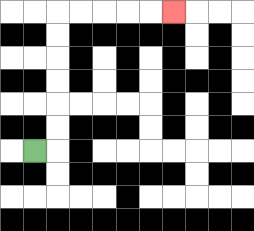{'start': '[1, 6]', 'end': '[7, 0]', 'path_directions': 'R,U,U,U,U,U,U,R,R,R,R,R', 'path_coordinates': '[[1, 6], [2, 6], [2, 5], [2, 4], [2, 3], [2, 2], [2, 1], [2, 0], [3, 0], [4, 0], [5, 0], [6, 0], [7, 0]]'}